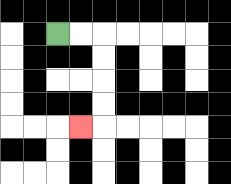{'start': '[2, 1]', 'end': '[3, 5]', 'path_directions': 'R,R,D,D,D,D,L', 'path_coordinates': '[[2, 1], [3, 1], [4, 1], [4, 2], [4, 3], [4, 4], [4, 5], [3, 5]]'}